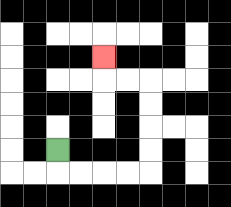{'start': '[2, 6]', 'end': '[4, 2]', 'path_directions': 'D,R,R,R,R,U,U,U,U,L,L,U', 'path_coordinates': '[[2, 6], [2, 7], [3, 7], [4, 7], [5, 7], [6, 7], [6, 6], [6, 5], [6, 4], [6, 3], [5, 3], [4, 3], [4, 2]]'}